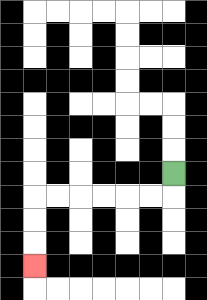{'start': '[7, 7]', 'end': '[1, 11]', 'path_directions': 'D,L,L,L,L,L,L,D,D,D', 'path_coordinates': '[[7, 7], [7, 8], [6, 8], [5, 8], [4, 8], [3, 8], [2, 8], [1, 8], [1, 9], [1, 10], [1, 11]]'}